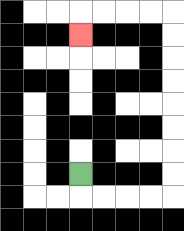{'start': '[3, 7]', 'end': '[3, 1]', 'path_directions': 'D,R,R,R,R,U,U,U,U,U,U,U,U,L,L,L,L,D', 'path_coordinates': '[[3, 7], [3, 8], [4, 8], [5, 8], [6, 8], [7, 8], [7, 7], [7, 6], [7, 5], [7, 4], [7, 3], [7, 2], [7, 1], [7, 0], [6, 0], [5, 0], [4, 0], [3, 0], [3, 1]]'}